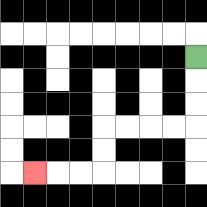{'start': '[8, 2]', 'end': '[1, 7]', 'path_directions': 'D,D,D,L,L,L,L,D,D,L,L,L', 'path_coordinates': '[[8, 2], [8, 3], [8, 4], [8, 5], [7, 5], [6, 5], [5, 5], [4, 5], [4, 6], [4, 7], [3, 7], [2, 7], [1, 7]]'}